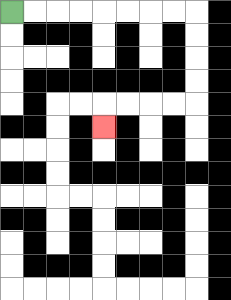{'start': '[0, 0]', 'end': '[4, 5]', 'path_directions': 'R,R,R,R,R,R,R,R,D,D,D,D,L,L,L,L,D', 'path_coordinates': '[[0, 0], [1, 0], [2, 0], [3, 0], [4, 0], [5, 0], [6, 0], [7, 0], [8, 0], [8, 1], [8, 2], [8, 3], [8, 4], [7, 4], [6, 4], [5, 4], [4, 4], [4, 5]]'}